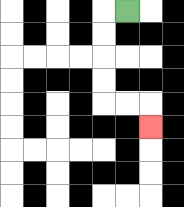{'start': '[5, 0]', 'end': '[6, 5]', 'path_directions': 'L,D,D,D,D,R,R,D', 'path_coordinates': '[[5, 0], [4, 0], [4, 1], [4, 2], [4, 3], [4, 4], [5, 4], [6, 4], [6, 5]]'}